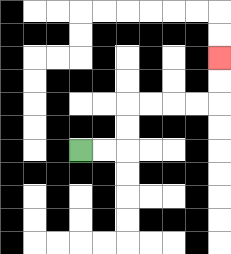{'start': '[3, 6]', 'end': '[9, 2]', 'path_directions': 'R,R,U,U,R,R,R,R,U,U', 'path_coordinates': '[[3, 6], [4, 6], [5, 6], [5, 5], [5, 4], [6, 4], [7, 4], [8, 4], [9, 4], [9, 3], [9, 2]]'}